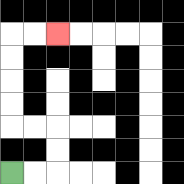{'start': '[0, 7]', 'end': '[2, 1]', 'path_directions': 'R,R,U,U,L,L,U,U,U,U,R,R', 'path_coordinates': '[[0, 7], [1, 7], [2, 7], [2, 6], [2, 5], [1, 5], [0, 5], [0, 4], [0, 3], [0, 2], [0, 1], [1, 1], [2, 1]]'}